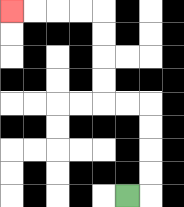{'start': '[5, 8]', 'end': '[0, 0]', 'path_directions': 'R,U,U,U,U,L,L,U,U,U,U,L,L,L,L', 'path_coordinates': '[[5, 8], [6, 8], [6, 7], [6, 6], [6, 5], [6, 4], [5, 4], [4, 4], [4, 3], [4, 2], [4, 1], [4, 0], [3, 0], [2, 0], [1, 0], [0, 0]]'}